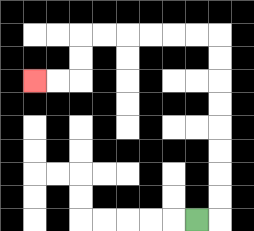{'start': '[8, 9]', 'end': '[1, 3]', 'path_directions': 'R,U,U,U,U,U,U,U,U,L,L,L,L,L,L,D,D,L,L', 'path_coordinates': '[[8, 9], [9, 9], [9, 8], [9, 7], [9, 6], [9, 5], [9, 4], [9, 3], [9, 2], [9, 1], [8, 1], [7, 1], [6, 1], [5, 1], [4, 1], [3, 1], [3, 2], [3, 3], [2, 3], [1, 3]]'}